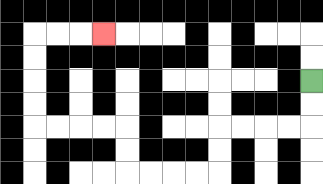{'start': '[13, 3]', 'end': '[4, 1]', 'path_directions': 'D,D,L,L,L,L,D,D,L,L,L,L,U,U,L,L,L,L,U,U,U,U,R,R,R', 'path_coordinates': '[[13, 3], [13, 4], [13, 5], [12, 5], [11, 5], [10, 5], [9, 5], [9, 6], [9, 7], [8, 7], [7, 7], [6, 7], [5, 7], [5, 6], [5, 5], [4, 5], [3, 5], [2, 5], [1, 5], [1, 4], [1, 3], [1, 2], [1, 1], [2, 1], [3, 1], [4, 1]]'}